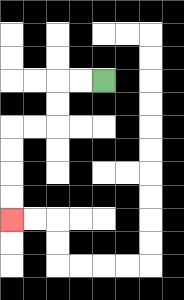{'start': '[4, 3]', 'end': '[0, 9]', 'path_directions': 'L,L,D,D,L,L,D,D,D,D', 'path_coordinates': '[[4, 3], [3, 3], [2, 3], [2, 4], [2, 5], [1, 5], [0, 5], [0, 6], [0, 7], [0, 8], [0, 9]]'}